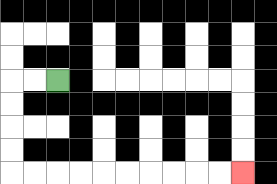{'start': '[2, 3]', 'end': '[10, 7]', 'path_directions': 'L,L,D,D,D,D,R,R,R,R,R,R,R,R,R,R', 'path_coordinates': '[[2, 3], [1, 3], [0, 3], [0, 4], [0, 5], [0, 6], [0, 7], [1, 7], [2, 7], [3, 7], [4, 7], [5, 7], [6, 7], [7, 7], [8, 7], [9, 7], [10, 7]]'}